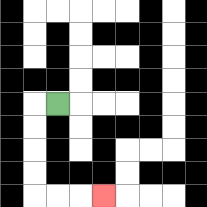{'start': '[2, 4]', 'end': '[4, 8]', 'path_directions': 'L,D,D,D,D,R,R,R', 'path_coordinates': '[[2, 4], [1, 4], [1, 5], [1, 6], [1, 7], [1, 8], [2, 8], [3, 8], [4, 8]]'}